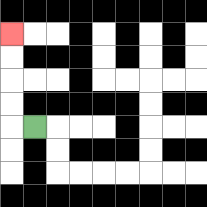{'start': '[1, 5]', 'end': '[0, 1]', 'path_directions': 'L,U,U,U,U', 'path_coordinates': '[[1, 5], [0, 5], [0, 4], [0, 3], [0, 2], [0, 1]]'}